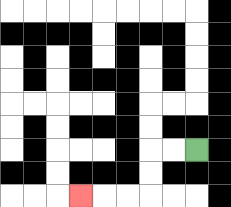{'start': '[8, 6]', 'end': '[3, 8]', 'path_directions': 'L,L,D,D,L,L,L', 'path_coordinates': '[[8, 6], [7, 6], [6, 6], [6, 7], [6, 8], [5, 8], [4, 8], [3, 8]]'}